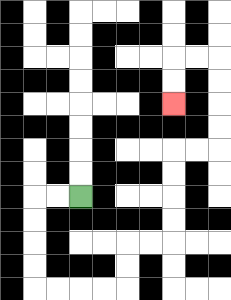{'start': '[3, 8]', 'end': '[7, 4]', 'path_directions': 'L,L,D,D,D,D,R,R,R,R,U,U,R,R,U,U,U,U,R,R,U,U,U,U,L,L,D,D', 'path_coordinates': '[[3, 8], [2, 8], [1, 8], [1, 9], [1, 10], [1, 11], [1, 12], [2, 12], [3, 12], [4, 12], [5, 12], [5, 11], [5, 10], [6, 10], [7, 10], [7, 9], [7, 8], [7, 7], [7, 6], [8, 6], [9, 6], [9, 5], [9, 4], [9, 3], [9, 2], [8, 2], [7, 2], [7, 3], [7, 4]]'}